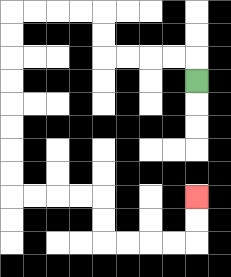{'start': '[8, 3]', 'end': '[8, 8]', 'path_directions': 'U,L,L,L,L,U,U,L,L,L,L,D,D,D,D,D,D,D,D,R,R,R,R,D,D,R,R,R,R,U,U', 'path_coordinates': '[[8, 3], [8, 2], [7, 2], [6, 2], [5, 2], [4, 2], [4, 1], [4, 0], [3, 0], [2, 0], [1, 0], [0, 0], [0, 1], [0, 2], [0, 3], [0, 4], [0, 5], [0, 6], [0, 7], [0, 8], [1, 8], [2, 8], [3, 8], [4, 8], [4, 9], [4, 10], [5, 10], [6, 10], [7, 10], [8, 10], [8, 9], [8, 8]]'}